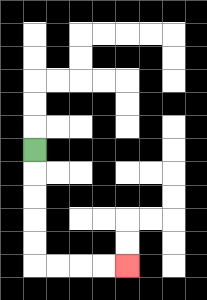{'start': '[1, 6]', 'end': '[5, 11]', 'path_directions': 'D,D,D,D,D,R,R,R,R', 'path_coordinates': '[[1, 6], [1, 7], [1, 8], [1, 9], [1, 10], [1, 11], [2, 11], [3, 11], [4, 11], [5, 11]]'}